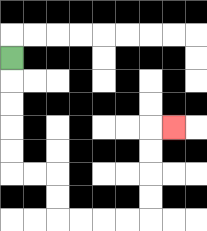{'start': '[0, 2]', 'end': '[7, 5]', 'path_directions': 'D,D,D,D,D,R,R,D,D,R,R,R,R,U,U,U,U,R', 'path_coordinates': '[[0, 2], [0, 3], [0, 4], [0, 5], [0, 6], [0, 7], [1, 7], [2, 7], [2, 8], [2, 9], [3, 9], [4, 9], [5, 9], [6, 9], [6, 8], [6, 7], [6, 6], [6, 5], [7, 5]]'}